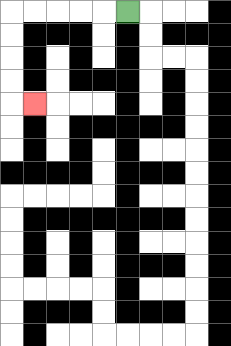{'start': '[5, 0]', 'end': '[1, 4]', 'path_directions': 'L,L,L,L,L,D,D,D,D,R', 'path_coordinates': '[[5, 0], [4, 0], [3, 0], [2, 0], [1, 0], [0, 0], [0, 1], [0, 2], [0, 3], [0, 4], [1, 4]]'}